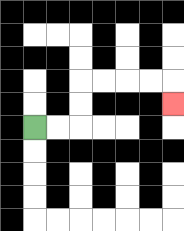{'start': '[1, 5]', 'end': '[7, 4]', 'path_directions': 'R,R,U,U,R,R,R,R,D', 'path_coordinates': '[[1, 5], [2, 5], [3, 5], [3, 4], [3, 3], [4, 3], [5, 3], [6, 3], [7, 3], [7, 4]]'}